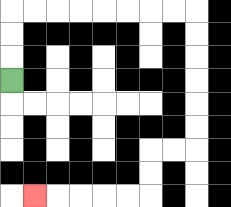{'start': '[0, 3]', 'end': '[1, 8]', 'path_directions': 'U,U,U,R,R,R,R,R,R,R,R,D,D,D,D,D,D,L,L,D,D,L,L,L,L,L', 'path_coordinates': '[[0, 3], [0, 2], [0, 1], [0, 0], [1, 0], [2, 0], [3, 0], [4, 0], [5, 0], [6, 0], [7, 0], [8, 0], [8, 1], [8, 2], [8, 3], [8, 4], [8, 5], [8, 6], [7, 6], [6, 6], [6, 7], [6, 8], [5, 8], [4, 8], [3, 8], [2, 8], [1, 8]]'}